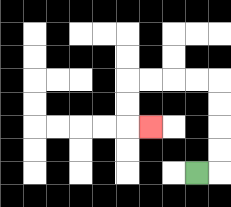{'start': '[8, 7]', 'end': '[6, 5]', 'path_directions': 'R,U,U,U,U,L,L,L,L,D,D,R', 'path_coordinates': '[[8, 7], [9, 7], [9, 6], [9, 5], [9, 4], [9, 3], [8, 3], [7, 3], [6, 3], [5, 3], [5, 4], [5, 5], [6, 5]]'}